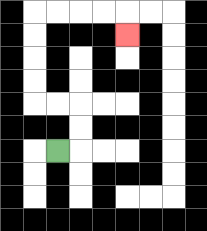{'start': '[2, 6]', 'end': '[5, 1]', 'path_directions': 'R,U,U,L,L,U,U,U,U,R,R,R,R,D', 'path_coordinates': '[[2, 6], [3, 6], [3, 5], [3, 4], [2, 4], [1, 4], [1, 3], [1, 2], [1, 1], [1, 0], [2, 0], [3, 0], [4, 0], [5, 0], [5, 1]]'}